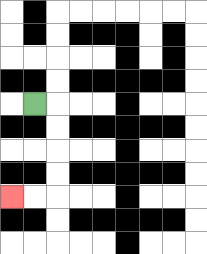{'start': '[1, 4]', 'end': '[0, 8]', 'path_directions': 'R,D,D,D,D,L,L', 'path_coordinates': '[[1, 4], [2, 4], [2, 5], [2, 6], [2, 7], [2, 8], [1, 8], [0, 8]]'}